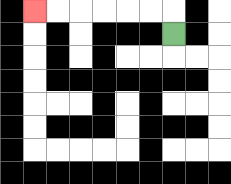{'start': '[7, 1]', 'end': '[1, 0]', 'path_directions': 'U,L,L,L,L,L,L', 'path_coordinates': '[[7, 1], [7, 0], [6, 0], [5, 0], [4, 0], [3, 0], [2, 0], [1, 0]]'}